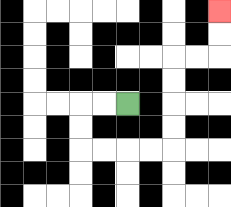{'start': '[5, 4]', 'end': '[9, 0]', 'path_directions': 'L,L,D,D,R,R,R,R,U,U,U,U,R,R,U,U', 'path_coordinates': '[[5, 4], [4, 4], [3, 4], [3, 5], [3, 6], [4, 6], [5, 6], [6, 6], [7, 6], [7, 5], [7, 4], [7, 3], [7, 2], [8, 2], [9, 2], [9, 1], [9, 0]]'}